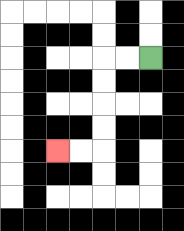{'start': '[6, 2]', 'end': '[2, 6]', 'path_directions': 'L,L,D,D,D,D,L,L', 'path_coordinates': '[[6, 2], [5, 2], [4, 2], [4, 3], [4, 4], [4, 5], [4, 6], [3, 6], [2, 6]]'}